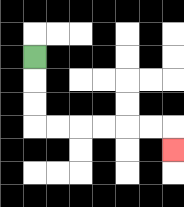{'start': '[1, 2]', 'end': '[7, 6]', 'path_directions': 'D,D,D,R,R,R,R,R,R,D', 'path_coordinates': '[[1, 2], [1, 3], [1, 4], [1, 5], [2, 5], [3, 5], [4, 5], [5, 5], [6, 5], [7, 5], [7, 6]]'}